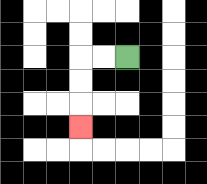{'start': '[5, 2]', 'end': '[3, 5]', 'path_directions': 'L,L,D,D,D', 'path_coordinates': '[[5, 2], [4, 2], [3, 2], [3, 3], [3, 4], [3, 5]]'}